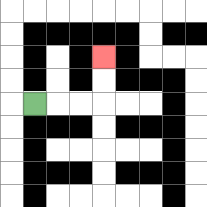{'start': '[1, 4]', 'end': '[4, 2]', 'path_directions': 'R,R,R,U,U', 'path_coordinates': '[[1, 4], [2, 4], [3, 4], [4, 4], [4, 3], [4, 2]]'}